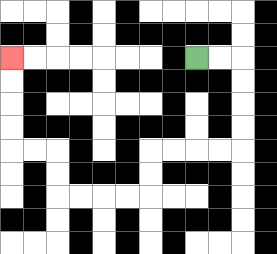{'start': '[8, 2]', 'end': '[0, 2]', 'path_directions': 'R,R,D,D,D,D,L,L,L,L,D,D,L,L,L,L,U,U,L,L,U,U,U,U', 'path_coordinates': '[[8, 2], [9, 2], [10, 2], [10, 3], [10, 4], [10, 5], [10, 6], [9, 6], [8, 6], [7, 6], [6, 6], [6, 7], [6, 8], [5, 8], [4, 8], [3, 8], [2, 8], [2, 7], [2, 6], [1, 6], [0, 6], [0, 5], [0, 4], [0, 3], [0, 2]]'}